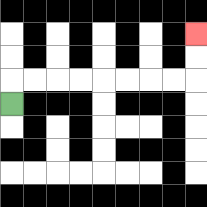{'start': '[0, 4]', 'end': '[8, 1]', 'path_directions': 'U,R,R,R,R,R,R,R,R,U,U', 'path_coordinates': '[[0, 4], [0, 3], [1, 3], [2, 3], [3, 3], [4, 3], [5, 3], [6, 3], [7, 3], [8, 3], [8, 2], [8, 1]]'}